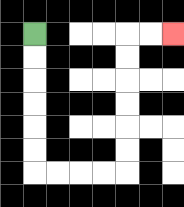{'start': '[1, 1]', 'end': '[7, 1]', 'path_directions': 'D,D,D,D,D,D,R,R,R,R,U,U,U,U,U,U,R,R', 'path_coordinates': '[[1, 1], [1, 2], [1, 3], [1, 4], [1, 5], [1, 6], [1, 7], [2, 7], [3, 7], [4, 7], [5, 7], [5, 6], [5, 5], [5, 4], [5, 3], [5, 2], [5, 1], [6, 1], [7, 1]]'}